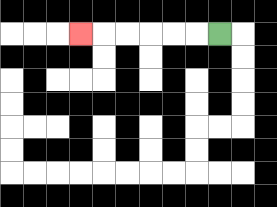{'start': '[9, 1]', 'end': '[3, 1]', 'path_directions': 'L,L,L,L,L,L', 'path_coordinates': '[[9, 1], [8, 1], [7, 1], [6, 1], [5, 1], [4, 1], [3, 1]]'}